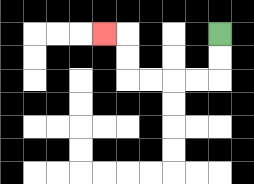{'start': '[9, 1]', 'end': '[4, 1]', 'path_directions': 'D,D,L,L,L,L,U,U,L', 'path_coordinates': '[[9, 1], [9, 2], [9, 3], [8, 3], [7, 3], [6, 3], [5, 3], [5, 2], [5, 1], [4, 1]]'}